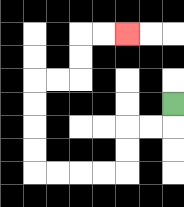{'start': '[7, 4]', 'end': '[5, 1]', 'path_directions': 'D,L,L,D,D,L,L,L,L,U,U,U,U,R,R,U,U,R,R', 'path_coordinates': '[[7, 4], [7, 5], [6, 5], [5, 5], [5, 6], [5, 7], [4, 7], [3, 7], [2, 7], [1, 7], [1, 6], [1, 5], [1, 4], [1, 3], [2, 3], [3, 3], [3, 2], [3, 1], [4, 1], [5, 1]]'}